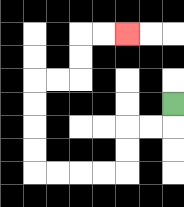{'start': '[7, 4]', 'end': '[5, 1]', 'path_directions': 'D,L,L,D,D,L,L,L,L,U,U,U,U,R,R,U,U,R,R', 'path_coordinates': '[[7, 4], [7, 5], [6, 5], [5, 5], [5, 6], [5, 7], [4, 7], [3, 7], [2, 7], [1, 7], [1, 6], [1, 5], [1, 4], [1, 3], [2, 3], [3, 3], [3, 2], [3, 1], [4, 1], [5, 1]]'}